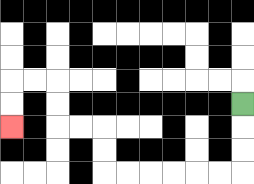{'start': '[10, 4]', 'end': '[0, 5]', 'path_directions': 'D,D,D,L,L,L,L,L,L,U,U,L,L,U,U,L,L,D,D', 'path_coordinates': '[[10, 4], [10, 5], [10, 6], [10, 7], [9, 7], [8, 7], [7, 7], [6, 7], [5, 7], [4, 7], [4, 6], [4, 5], [3, 5], [2, 5], [2, 4], [2, 3], [1, 3], [0, 3], [0, 4], [0, 5]]'}